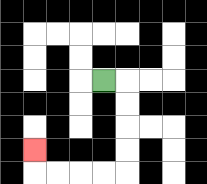{'start': '[4, 3]', 'end': '[1, 6]', 'path_directions': 'R,D,D,D,D,L,L,L,L,U', 'path_coordinates': '[[4, 3], [5, 3], [5, 4], [5, 5], [5, 6], [5, 7], [4, 7], [3, 7], [2, 7], [1, 7], [1, 6]]'}